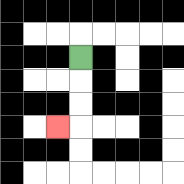{'start': '[3, 2]', 'end': '[2, 5]', 'path_directions': 'D,D,D,L', 'path_coordinates': '[[3, 2], [3, 3], [3, 4], [3, 5], [2, 5]]'}